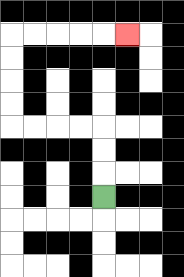{'start': '[4, 8]', 'end': '[5, 1]', 'path_directions': 'U,U,U,L,L,L,L,U,U,U,U,R,R,R,R,R', 'path_coordinates': '[[4, 8], [4, 7], [4, 6], [4, 5], [3, 5], [2, 5], [1, 5], [0, 5], [0, 4], [0, 3], [0, 2], [0, 1], [1, 1], [2, 1], [3, 1], [4, 1], [5, 1]]'}